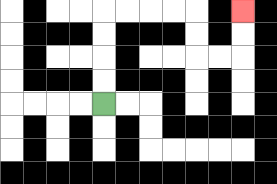{'start': '[4, 4]', 'end': '[10, 0]', 'path_directions': 'U,U,U,U,R,R,R,R,D,D,R,R,U,U', 'path_coordinates': '[[4, 4], [4, 3], [4, 2], [4, 1], [4, 0], [5, 0], [6, 0], [7, 0], [8, 0], [8, 1], [8, 2], [9, 2], [10, 2], [10, 1], [10, 0]]'}